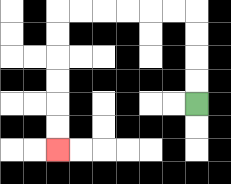{'start': '[8, 4]', 'end': '[2, 6]', 'path_directions': 'U,U,U,U,L,L,L,L,L,L,D,D,D,D,D,D', 'path_coordinates': '[[8, 4], [8, 3], [8, 2], [8, 1], [8, 0], [7, 0], [6, 0], [5, 0], [4, 0], [3, 0], [2, 0], [2, 1], [2, 2], [2, 3], [2, 4], [2, 5], [2, 6]]'}